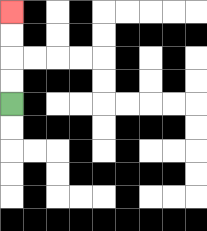{'start': '[0, 4]', 'end': '[0, 0]', 'path_directions': 'U,U,U,U', 'path_coordinates': '[[0, 4], [0, 3], [0, 2], [0, 1], [0, 0]]'}